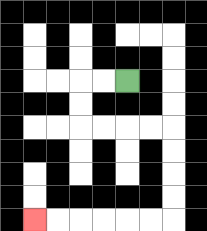{'start': '[5, 3]', 'end': '[1, 9]', 'path_directions': 'L,L,D,D,R,R,R,R,D,D,D,D,L,L,L,L,L,L', 'path_coordinates': '[[5, 3], [4, 3], [3, 3], [3, 4], [3, 5], [4, 5], [5, 5], [6, 5], [7, 5], [7, 6], [7, 7], [7, 8], [7, 9], [6, 9], [5, 9], [4, 9], [3, 9], [2, 9], [1, 9]]'}